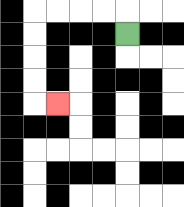{'start': '[5, 1]', 'end': '[2, 4]', 'path_directions': 'U,L,L,L,L,D,D,D,D,R', 'path_coordinates': '[[5, 1], [5, 0], [4, 0], [3, 0], [2, 0], [1, 0], [1, 1], [1, 2], [1, 3], [1, 4], [2, 4]]'}